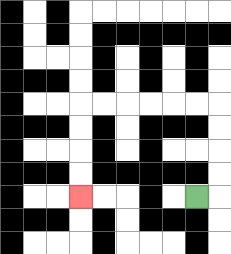{'start': '[8, 8]', 'end': '[3, 8]', 'path_directions': 'R,U,U,U,U,L,L,L,L,L,L,D,D,D,D', 'path_coordinates': '[[8, 8], [9, 8], [9, 7], [9, 6], [9, 5], [9, 4], [8, 4], [7, 4], [6, 4], [5, 4], [4, 4], [3, 4], [3, 5], [3, 6], [3, 7], [3, 8]]'}